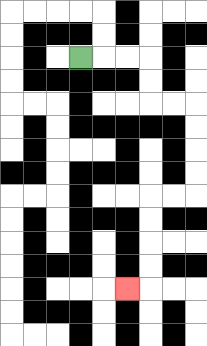{'start': '[3, 2]', 'end': '[5, 12]', 'path_directions': 'R,R,R,D,D,R,R,D,D,D,D,L,L,D,D,D,D,L', 'path_coordinates': '[[3, 2], [4, 2], [5, 2], [6, 2], [6, 3], [6, 4], [7, 4], [8, 4], [8, 5], [8, 6], [8, 7], [8, 8], [7, 8], [6, 8], [6, 9], [6, 10], [6, 11], [6, 12], [5, 12]]'}